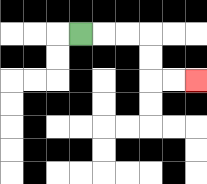{'start': '[3, 1]', 'end': '[8, 3]', 'path_directions': 'R,R,R,D,D,R,R', 'path_coordinates': '[[3, 1], [4, 1], [5, 1], [6, 1], [6, 2], [6, 3], [7, 3], [8, 3]]'}